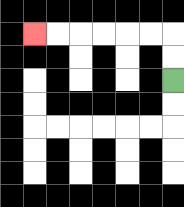{'start': '[7, 3]', 'end': '[1, 1]', 'path_directions': 'U,U,L,L,L,L,L,L', 'path_coordinates': '[[7, 3], [7, 2], [7, 1], [6, 1], [5, 1], [4, 1], [3, 1], [2, 1], [1, 1]]'}